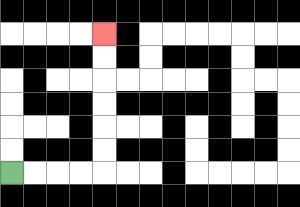{'start': '[0, 7]', 'end': '[4, 1]', 'path_directions': 'R,R,R,R,U,U,U,U,U,U', 'path_coordinates': '[[0, 7], [1, 7], [2, 7], [3, 7], [4, 7], [4, 6], [4, 5], [4, 4], [4, 3], [4, 2], [4, 1]]'}